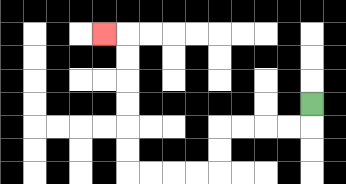{'start': '[13, 4]', 'end': '[4, 1]', 'path_directions': 'D,L,L,L,L,D,D,L,L,L,L,U,U,U,U,U,U,L', 'path_coordinates': '[[13, 4], [13, 5], [12, 5], [11, 5], [10, 5], [9, 5], [9, 6], [9, 7], [8, 7], [7, 7], [6, 7], [5, 7], [5, 6], [5, 5], [5, 4], [5, 3], [5, 2], [5, 1], [4, 1]]'}